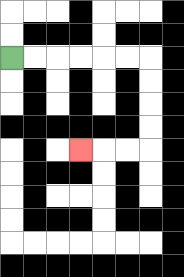{'start': '[0, 2]', 'end': '[3, 6]', 'path_directions': 'R,R,R,R,R,R,D,D,D,D,L,L,L', 'path_coordinates': '[[0, 2], [1, 2], [2, 2], [3, 2], [4, 2], [5, 2], [6, 2], [6, 3], [6, 4], [6, 5], [6, 6], [5, 6], [4, 6], [3, 6]]'}